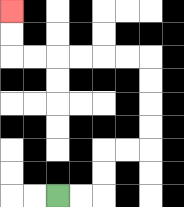{'start': '[2, 8]', 'end': '[0, 0]', 'path_directions': 'R,R,U,U,R,R,U,U,U,U,L,L,L,L,L,L,U,U', 'path_coordinates': '[[2, 8], [3, 8], [4, 8], [4, 7], [4, 6], [5, 6], [6, 6], [6, 5], [6, 4], [6, 3], [6, 2], [5, 2], [4, 2], [3, 2], [2, 2], [1, 2], [0, 2], [0, 1], [0, 0]]'}